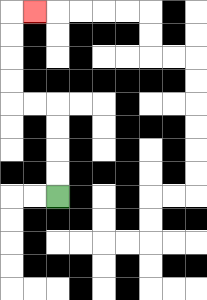{'start': '[2, 8]', 'end': '[1, 0]', 'path_directions': 'U,U,U,U,L,L,U,U,U,U,R', 'path_coordinates': '[[2, 8], [2, 7], [2, 6], [2, 5], [2, 4], [1, 4], [0, 4], [0, 3], [0, 2], [0, 1], [0, 0], [1, 0]]'}